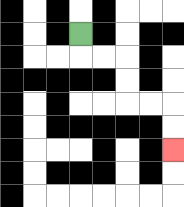{'start': '[3, 1]', 'end': '[7, 6]', 'path_directions': 'D,R,R,D,D,R,R,D,D', 'path_coordinates': '[[3, 1], [3, 2], [4, 2], [5, 2], [5, 3], [5, 4], [6, 4], [7, 4], [7, 5], [7, 6]]'}